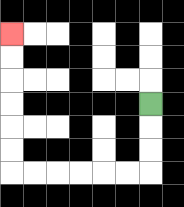{'start': '[6, 4]', 'end': '[0, 1]', 'path_directions': 'D,D,D,L,L,L,L,L,L,U,U,U,U,U,U', 'path_coordinates': '[[6, 4], [6, 5], [6, 6], [6, 7], [5, 7], [4, 7], [3, 7], [2, 7], [1, 7], [0, 7], [0, 6], [0, 5], [0, 4], [0, 3], [0, 2], [0, 1]]'}